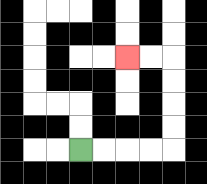{'start': '[3, 6]', 'end': '[5, 2]', 'path_directions': 'R,R,R,R,U,U,U,U,L,L', 'path_coordinates': '[[3, 6], [4, 6], [5, 6], [6, 6], [7, 6], [7, 5], [7, 4], [7, 3], [7, 2], [6, 2], [5, 2]]'}